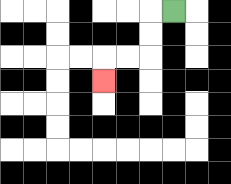{'start': '[7, 0]', 'end': '[4, 3]', 'path_directions': 'L,D,D,L,L,D', 'path_coordinates': '[[7, 0], [6, 0], [6, 1], [6, 2], [5, 2], [4, 2], [4, 3]]'}